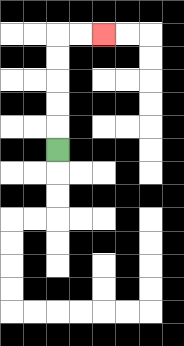{'start': '[2, 6]', 'end': '[4, 1]', 'path_directions': 'U,U,U,U,U,R,R', 'path_coordinates': '[[2, 6], [2, 5], [2, 4], [2, 3], [2, 2], [2, 1], [3, 1], [4, 1]]'}